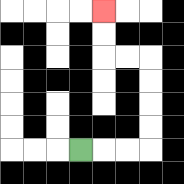{'start': '[3, 6]', 'end': '[4, 0]', 'path_directions': 'R,R,R,U,U,U,U,L,L,U,U', 'path_coordinates': '[[3, 6], [4, 6], [5, 6], [6, 6], [6, 5], [6, 4], [6, 3], [6, 2], [5, 2], [4, 2], [4, 1], [4, 0]]'}